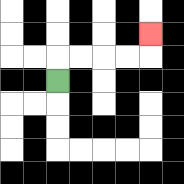{'start': '[2, 3]', 'end': '[6, 1]', 'path_directions': 'U,R,R,R,R,U', 'path_coordinates': '[[2, 3], [2, 2], [3, 2], [4, 2], [5, 2], [6, 2], [6, 1]]'}